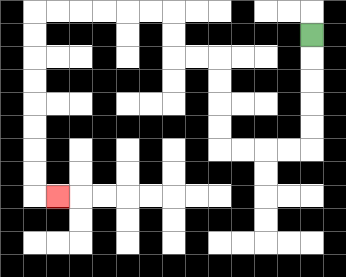{'start': '[13, 1]', 'end': '[2, 8]', 'path_directions': 'D,D,D,D,D,L,L,L,L,U,U,U,U,L,L,U,U,L,L,L,L,L,L,D,D,D,D,D,D,D,D,R', 'path_coordinates': '[[13, 1], [13, 2], [13, 3], [13, 4], [13, 5], [13, 6], [12, 6], [11, 6], [10, 6], [9, 6], [9, 5], [9, 4], [9, 3], [9, 2], [8, 2], [7, 2], [7, 1], [7, 0], [6, 0], [5, 0], [4, 0], [3, 0], [2, 0], [1, 0], [1, 1], [1, 2], [1, 3], [1, 4], [1, 5], [1, 6], [1, 7], [1, 8], [2, 8]]'}